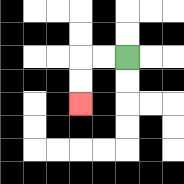{'start': '[5, 2]', 'end': '[3, 4]', 'path_directions': 'L,L,D,D', 'path_coordinates': '[[5, 2], [4, 2], [3, 2], [3, 3], [3, 4]]'}